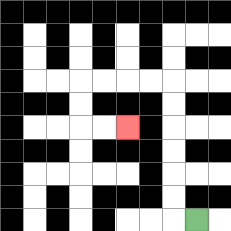{'start': '[8, 9]', 'end': '[5, 5]', 'path_directions': 'L,U,U,U,U,U,U,L,L,L,L,D,D,R,R', 'path_coordinates': '[[8, 9], [7, 9], [7, 8], [7, 7], [7, 6], [7, 5], [7, 4], [7, 3], [6, 3], [5, 3], [4, 3], [3, 3], [3, 4], [3, 5], [4, 5], [5, 5]]'}